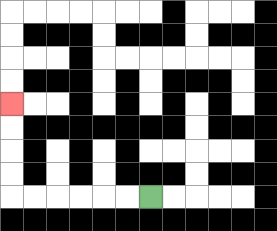{'start': '[6, 8]', 'end': '[0, 4]', 'path_directions': 'L,L,L,L,L,L,U,U,U,U', 'path_coordinates': '[[6, 8], [5, 8], [4, 8], [3, 8], [2, 8], [1, 8], [0, 8], [0, 7], [0, 6], [0, 5], [0, 4]]'}